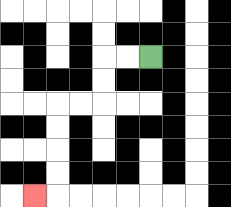{'start': '[6, 2]', 'end': '[1, 8]', 'path_directions': 'L,L,D,D,L,L,D,D,D,D,L', 'path_coordinates': '[[6, 2], [5, 2], [4, 2], [4, 3], [4, 4], [3, 4], [2, 4], [2, 5], [2, 6], [2, 7], [2, 8], [1, 8]]'}